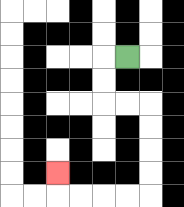{'start': '[5, 2]', 'end': '[2, 7]', 'path_directions': 'L,D,D,R,R,D,D,D,D,L,L,L,L,U', 'path_coordinates': '[[5, 2], [4, 2], [4, 3], [4, 4], [5, 4], [6, 4], [6, 5], [6, 6], [6, 7], [6, 8], [5, 8], [4, 8], [3, 8], [2, 8], [2, 7]]'}